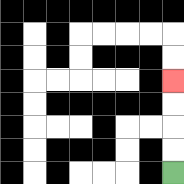{'start': '[7, 7]', 'end': '[7, 3]', 'path_directions': 'U,U,U,U', 'path_coordinates': '[[7, 7], [7, 6], [7, 5], [7, 4], [7, 3]]'}